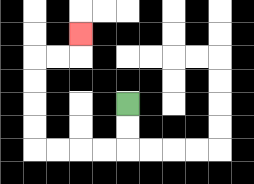{'start': '[5, 4]', 'end': '[3, 1]', 'path_directions': 'D,D,L,L,L,L,U,U,U,U,R,R,U', 'path_coordinates': '[[5, 4], [5, 5], [5, 6], [4, 6], [3, 6], [2, 6], [1, 6], [1, 5], [1, 4], [1, 3], [1, 2], [2, 2], [3, 2], [3, 1]]'}